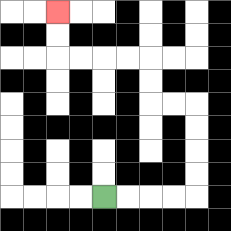{'start': '[4, 8]', 'end': '[2, 0]', 'path_directions': 'R,R,R,R,U,U,U,U,L,L,U,U,L,L,L,L,U,U', 'path_coordinates': '[[4, 8], [5, 8], [6, 8], [7, 8], [8, 8], [8, 7], [8, 6], [8, 5], [8, 4], [7, 4], [6, 4], [6, 3], [6, 2], [5, 2], [4, 2], [3, 2], [2, 2], [2, 1], [2, 0]]'}